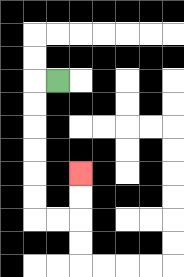{'start': '[2, 3]', 'end': '[3, 7]', 'path_directions': 'L,D,D,D,D,D,D,R,R,U,U', 'path_coordinates': '[[2, 3], [1, 3], [1, 4], [1, 5], [1, 6], [1, 7], [1, 8], [1, 9], [2, 9], [3, 9], [3, 8], [3, 7]]'}